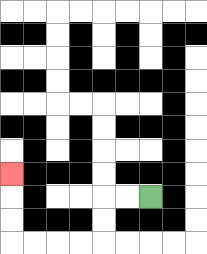{'start': '[6, 8]', 'end': '[0, 7]', 'path_directions': 'L,L,D,D,L,L,L,L,U,U,U', 'path_coordinates': '[[6, 8], [5, 8], [4, 8], [4, 9], [4, 10], [3, 10], [2, 10], [1, 10], [0, 10], [0, 9], [0, 8], [0, 7]]'}